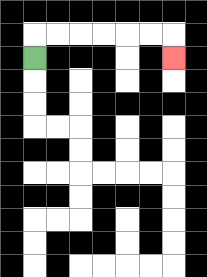{'start': '[1, 2]', 'end': '[7, 2]', 'path_directions': 'U,R,R,R,R,R,R,D', 'path_coordinates': '[[1, 2], [1, 1], [2, 1], [3, 1], [4, 1], [5, 1], [6, 1], [7, 1], [7, 2]]'}